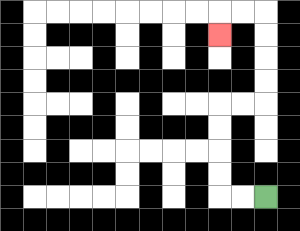{'start': '[11, 8]', 'end': '[9, 1]', 'path_directions': 'L,L,U,U,U,U,R,R,U,U,U,U,L,L,D', 'path_coordinates': '[[11, 8], [10, 8], [9, 8], [9, 7], [9, 6], [9, 5], [9, 4], [10, 4], [11, 4], [11, 3], [11, 2], [11, 1], [11, 0], [10, 0], [9, 0], [9, 1]]'}